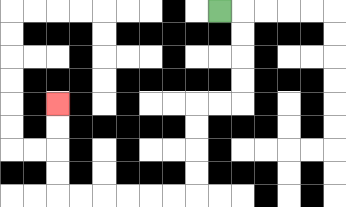{'start': '[9, 0]', 'end': '[2, 4]', 'path_directions': 'R,D,D,D,D,L,L,D,D,D,D,L,L,L,L,L,L,U,U,U,U', 'path_coordinates': '[[9, 0], [10, 0], [10, 1], [10, 2], [10, 3], [10, 4], [9, 4], [8, 4], [8, 5], [8, 6], [8, 7], [8, 8], [7, 8], [6, 8], [5, 8], [4, 8], [3, 8], [2, 8], [2, 7], [2, 6], [2, 5], [2, 4]]'}